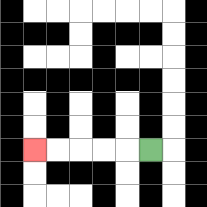{'start': '[6, 6]', 'end': '[1, 6]', 'path_directions': 'L,L,L,L,L', 'path_coordinates': '[[6, 6], [5, 6], [4, 6], [3, 6], [2, 6], [1, 6]]'}